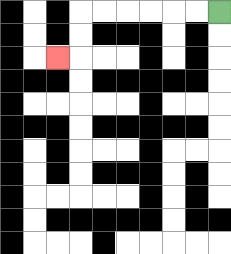{'start': '[9, 0]', 'end': '[2, 2]', 'path_directions': 'L,L,L,L,L,L,D,D,L', 'path_coordinates': '[[9, 0], [8, 0], [7, 0], [6, 0], [5, 0], [4, 0], [3, 0], [3, 1], [3, 2], [2, 2]]'}